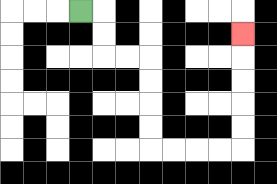{'start': '[3, 0]', 'end': '[10, 1]', 'path_directions': 'R,D,D,R,R,D,D,D,D,R,R,R,R,U,U,U,U,U', 'path_coordinates': '[[3, 0], [4, 0], [4, 1], [4, 2], [5, 2], [6, 2], [6, 3], [6, 4], [6, 5], [6, 6], [7, 6], [8, 6], [9, 6], [10, 6], [10, 5], [10, 4], [10, 3], [10, 2], [10, 1]]'}